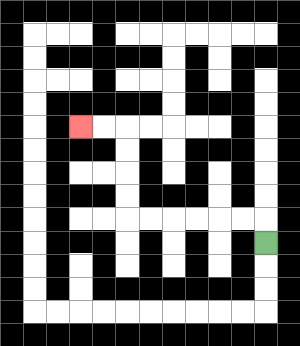{'start': '[11, 10]', 'end': '[3, 5]', 'path_directions': 'U,L,L,L,L,L,L,U,U,U,U,L,L', 'path_coordinates': '[[11, 10], [11, 9], [10, 9], [9, 9], [8, 9], [7, 9], [6, 9], [5, 9], [5, 8], [5, 7], [5, 6], [5, 5], [4, 5], [3, 5]]'}